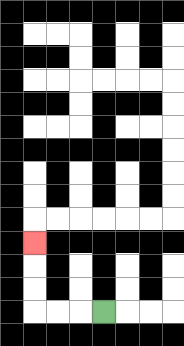{'start': '[4, 13]', 'end': '[1, 10]', 'path_directions': 'L,L,L,U,U,U', 'path_coordinates': '[[4, 13], [3, 13], [2, 13], [1, 13], [1, 12], [1, 11], [1, 10]]'}